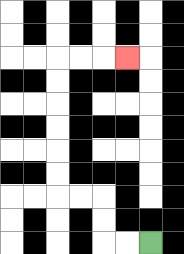{'start': '[6, 10]', 'end': '[5, 2]', 'path_directions': 'L,L,U,U,L,L,U,U,U,U,U,U,R,R,R', 'path_coordinates': '[[6, 10], [5, 10], [4, 10], [4, 9], [4, 8], [3, 8], [2, 8], [2, 7], [2, 6], [2, 5], [2, 4], [2, 3], [2, 2], [3, 2], [4, 2], [5, 2]]'}